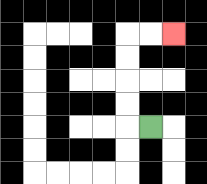{'start': '[6, 5]', 'end': '[7, 1]', 'path_directions': 'L,U,U,U,U,R,R', 'path_coordinates': '[[6, 5], [5, 5], [5, 4], [5, 3], [5, 2], [5, 1], [6, 1], [7, 1]]'}